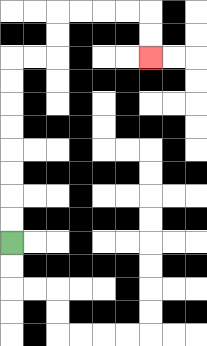{'start': '[0, 10]', 'end': '[6, 2]', 'path_directions': 'U,U,U,U,U,U,U,U,R,R,U,U,R,R,R,R,D,D', 'path_coordinates': '[[0, 10], [0, 9], [0, 8], [0, 7], [0, 6], [0, 5], [0, 4], [0, 3], [0, 2], [1, 2], [2, 2], [2, 1], [2, 0], [3, 0], [4, 0], [5, 0], [6, 0], [6, 1], [6, 2]]'}